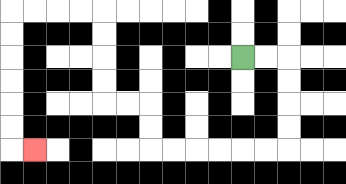{'start': '[10, 2]', 'end': '[1, 6]', 'path_directions': 'R,R,D,D,D,D,L,L,L,L,L,L,U,U,L,L,U,U,U,U,L,L,L,L,D,D,D,D,D,D,R', 'path_coordinates': '[[10, 2], [11, 2], [12, 2], [12, 3], [12, 4], [12, 5], [12, 6], [11, 6], [10, 6], [9, 6], [8, 6], [7, 6], [6, 6], [6, 5], [6, 4], [5, 4], [4, 4], [4, 3], [4, 2], [4, 1], [4, 0], [3, 0], [2, 0], [1, 0], [0, 0], [0, 1], [0, 2], [0, 3], [0, 4], [0, 5], [0, 6], [1, 6]]'}